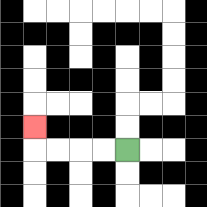{'start': '[5, 6]', 'end': '[1, 5]', 'path_directions': 'L,L,L,L,U', 'path_coordinates': '[[5, 6], [4, 6], [3, 6], [2, 6], [1, 6], [1, 5]]'}